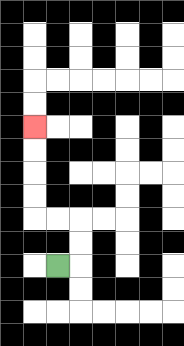{'start': '[2, 11]', 'end': '[1, 5]', 'path_directions': 'R,U,U,L,L,U,U,U,U', 'path_coordinates': '[[2, 11], [3, 11], [3, 10], [3, 9], [2, 9], [1, 9], [1, 8], [1, 7], [1, 6], [1, 5]]'}